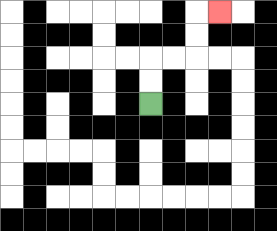{'start': '[6, 4]', 'end': '[9, 0]', 'path_directions': 'U,U,R,R,U,U,R', 'path_coordinates': '[[6, 4], [6, 3], [6, 2], [7, 2], [8, 2], [8, 1], [8, 0], [9, 0]]'}